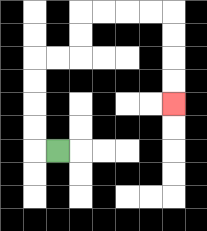{'start': '[2, 6]', 'end': '[7, 4]', 'path_directions': 'L,U,U,U,U,R,R,U,U,R,R,R,R,D,D,D,D', 'path_coordinates': '[[2, 6], [1, 6], [1, 5], [1, 4], [1, 3], [1, 2], [2, 2], [3, 2], [3, 1], [3, 0], [4, 0], [5, 0], [6, 0], [7, 0], [7, 1], [7, 2], [7, 3], [7, 4]]'}